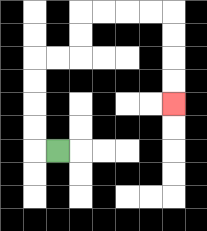{'start': '[2, 6]', 'end': '[7, 4]', 'path_directions': 'L,U,U,U,U,R,R,U,U,R,R,R,R,D,D,D,D', 'path_coordinates': '[[2, 6], [1, 6], [1, 5], [1, 4], [1, 3], [1, 2], [2, 2], [3, 2], [3, 1], [3, 0], [4, 0], [5, 0], [6, 0], [7, 0], [7, 1], [7, 2], [7, 3], [7, 4]]'}